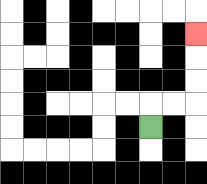{'start': '[6, 5]', 'end': '[8, 1]', 'path_directions': 'U,R,R,U,U,U', 'path_coordinates': '[[6, 5], [6, 4], [7, 4], [8, 4], [8, 3], [8, 2], [8, 1]]'}